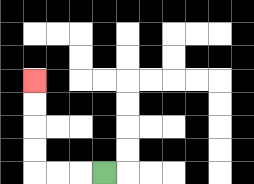{'start': '[4, 7]', 'end': '[1, 3]', 'path_directions': 'L,L,L,U,U,U,U', 'path_coordinates': '[[4, 7], [3, 7], [2, 7], [1, 7], [1, 6], [1, 5], [1, 4], [1, 3]]'}